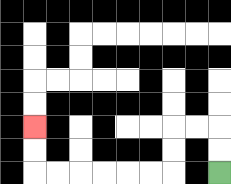{'start': '[9, 7]', 'end': '[1, 5]', 'path_directions': 'U,U,L,L,D,D,L,L,L,L,L,L,U,U', 'path_coordinates': '[[9, 7], [9, 6], [9, 5], [8, 5], [7, 5], [7, 6], [7, 7], [6, 7], [5, 7], [4, 7], [3, 7], [2, 7], [1, 7], [1, 6], [1, 5]]'}